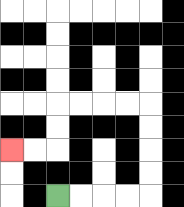{'start': '[2, 8]', 'end': '[0, 6]', 'path_directions': 'R,R,R,R,U,U,U,U,L,L,L,L,D,D,L,L', 'path_coordinates': '[[2, 8], [3, 8], [4, 8], [5, 8], [6, 8], [6, 7], [6, 6], [6, 5], [6, 4], [5, 4], [4, 4], [3, 4], [2, 4], [2, 5], [2, 6], [1, 6], [0, 6]]'}